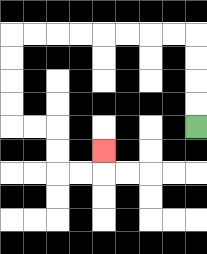{'start': '[8, 5]', 'end': '[4, 6]', 'path_directions': 'U,U,U,U,L,L,L,L,L,L,L,L,D,D,D,D,R,R,D,D,R,R,U', 'path_coordinates': '[[8, 5], [8, 4], [8, 3], [8, 2], [8, 1], [7, 1], [6, 1], [5, 1], [4, 1], [3, 1], [2, 1], [1, 1], [0, 1], [0, 2], [0, 3], [0, 4], [0, 5], [1, 5], [2, 5], [2, 6], [2, 7], [3, 7], [4, 7], [4, 6]]'}